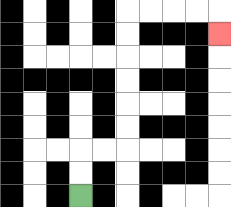{'start': '[3, 8]', 'end': '[9, 1]', 'path_directions': 'U,U,R,R,U,U,U,U,U,U,R,R,R,R,D', 'path_coordinates': '[[3, 8], [3, 7], [3, 6], [4, 6], [5, 6], [5, 5], [5, 4], [5, 3], [5, 2], [5, 1], [5, 0], [6, 0], [7, 0], [8, 0], [9, 0], [9, 1]]'}